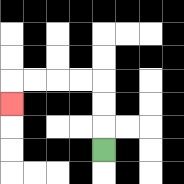{'start': '[4, 6]', 'end': '[0, 4]', 'path_directions': 'U,U,U,L,L,L,L,D', 'path_coordinates': '[[4, 6], [4, 5], [4, 4], [4, 3], [3, 3], [2, 3], [1, 3], [0, 3], [0, 4]]'}